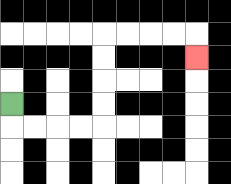{'start': '[0, 4]', 'end': '[8, 2]', 'path_directions': 'D,R,R,R,R,U,U,U,U,R,R,R,R,D', 'path_coordinates': '[[0, 4], [0, 5], [1, 5], [2, 5], [3, 5], [4, 5], [4, 4], [4, 3], [4, 2], [4, 1], [5, 1], [6, 1], [7, 1], [8, 1], [8, 2]]'}